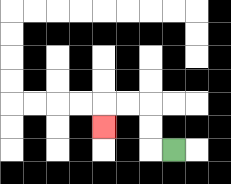{'start': '[7, 6]', 'end': '[4, 5]', 'path_directions': 'L,U,U,L,L,D', 'path_coordinates': '[[7, 6], [6, 6], [6, 5], [6, 4], [5, 4], [4, 4], [4, 5]]'}